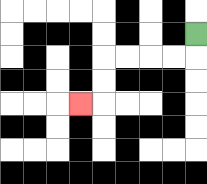{'start': '[8, 1]', 'end': '[3, 4]', 'path_directions': 'D,L,L,L,L,D,D,L', 'path_coordinates': '[[8, 1], [8, 2], [7, 2], [6, 2], [5, 2], [4, 2], [4, 3], [4, 4], [3, 4]]'}